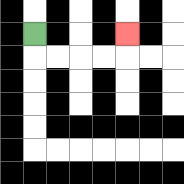{'start': '[1, 1]', 'end': '[5, 1]', 'path_directions': 'D,R,R,R,R,U', 'path_coordinates': '[[1, 1], [1, 2], [2, 2], [3, 2], [4, 2], [5, 2], [5, 1]]'}